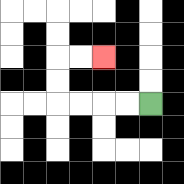{'start': '[6, 4]', 'end': '[4, 2]', 'path_directions': 'L,L,L,L,U,U,R,R', 'path_coordinates': '[[6, 4], [5, 4], [4, 4], [3, 4], [2, 4], [2, 3], [2, 2], [3, 2], [4, 2]]'}